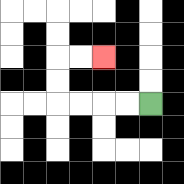{'start': '[6, 4]', 'end': '[4, 2]', 'path_directions': 'L,L,L,L,U,U,R,R', 'path_coordinates': '[[6, 4], [5, 4], [4, 4], [3, 4], [2, 4], [2, 3], [2, 2], [3, 2], [4, 2]]'}